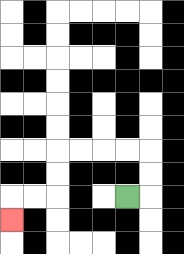{'start': '[5, 8]', 'end': '[0, 9]', 'path_directions': 'R,U,U,L,L,L,L,D,D,L,L,D', 'path_coordinates': '[[5, 8], [6, 8], [6, 7], [6, 6], [5, 6], [4, 6], [3, 6], [2, 6], [2, 7], [2, 8], [1, 8], [0, 8], [0, 9]]'}